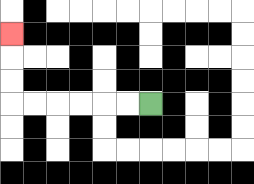{'start': '[6, 4]', 'end': '[0, 1]', 'path_directions': 'L,L,L,L,L,L,U,U,U', 'path_coordinates': '[[6, 4], [5, 4], [4, 4], [3, 4], [2, 4], [1, 4], [0, 4], [0, 3], [0, 2], [0, 1]]'}